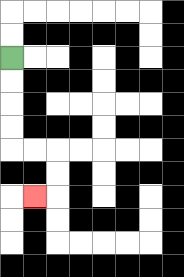{'start': '[0, 2]', 'end': '[1, 8]', 'path_directions': 'D,D,D,D,R,R,D,D,L', 'path_coordinates': '[[0, 2], [0, 3], [0, 4], [0, 5], [0, 6], [1, 6], [2, 6], [2, 7], [2, 8], [1, 8]]'}